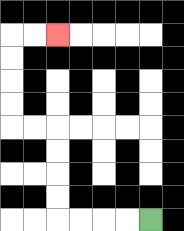{'start': '[6, 9]', 'end': '[2, 1]', 'path_directions': 'L,L,L,L,U,U,U,U,L,L,U,U,U,U,R,R', 'path_coordinates': '[[6, 9], [5, 9], [4, 9], [3, 9], [2, 9], [2, 8], [2, 7], [2, 6], [2, 5], [1, 5], [0, 5], [0, 4], [0, 3], [0, 2], [0, 1], [1, 1], [2, 1]]'}